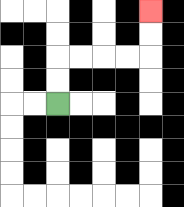{'start': '[2, 4]', 'end': '[6, 0]', 'path_directions': 'U,U,R,R,R,R,U,U', 'path_coordinates': '[[2, 4], [2, 3], [2, 2], [3, 2], [4, 2], [5, 2], [6, 2], [6, 1], [6, 0]]'}